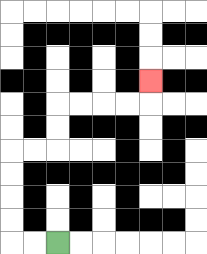{'start': '[2, 10]', 'end': '[6, 3]', 'path_directions': 'L,L,U,U,U,U,R,R,U,U,R,R,R,R,U', 'path_coordinates': '[[2, 10], [1, 10], [0, 10], [0, 9], [0, 8], [0, 7], [0, 6], [1, 6], [2, 6], [2, 5], [2, 4], [3, 4], [4, 4], [5, 4], [6, 4], [6, 3]]'}